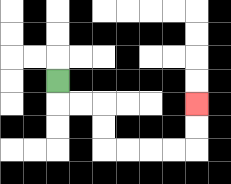{'start': '[2, 3]', 'end': '[8, 4]', 'path_directions': 'D,R,R,D,D,R,R,R,R,U,U', 'path_coordinates': '[[2, 3], [2, 4], [3, 4], [4, 4], [4, 5], [4, 6], [5, 6], [6, 6], [7, 6], [8, 6], [8, 5], [8, 4]]'}